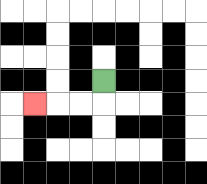{'start': '[4, 3]', 'end': '[1, 4]', 'path_directions': 'D,L,L,L', 'path_coordinates': '[[4, 3], [4, 4], [3, 4], [2, 4], [1, 4]]'}